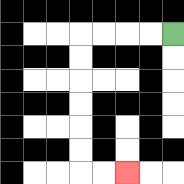{'start': '[7, 1]', 'end': '[5, 7]', 'path_directions': 'L,L,L,L,D,D,D,D,D,D,R,R', 'path_coordinates': '[[7, 1], [6, 1], [5, 1], [4, 1], [3, 1], [3, 2], [3, 3], [3, 4], [3, 5], [3, 6], [3, 7], [4, 7], [5, 7]]'}